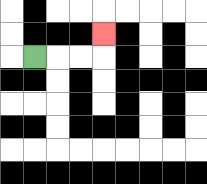{'start': '[1, 2]', 'end': '[4, 1]', 'path_directions': 'R,R,R,U', 'path_coordinates': '[[1, 2], [2, 2], [3, 2], [4, 2], [4, 1]]'}